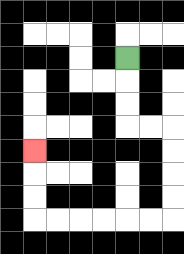{'start': '[5, 2]', 'end': '[1, 6]', 'path_directions': 'D,D,D,R,R,D,D,D,D,L,L,L,L,L,L,U,U,U', 'path_coordinates': '[[5, 2], [5, 3], [5, 4], [5, 5], [6, 5], [7, 5], [7, 6], [7, 7], [7, 8], [7, 9], [6, 9], [5, 9], [4, 9], [3, 9], [2, 9], [1, 9], [1, 8], [1, 7], [1, 6]]'}